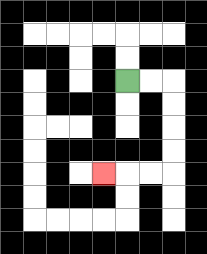{'start': '[5, 3]', 'end': '[4, 7]', 'path_directions': 'R,R,D,D,D,D,L,L,L', 'path_coordinates': '[[5, 3], [6, 3], [7, 3], [7, 4], [7, 5], [7, 6], [7, 7], [6, 7], [5, 7], [4, 7]]'}